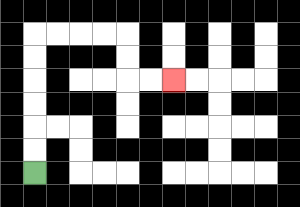{'start': '[1, 7]', 'end': '[7, 3]', 'path_directions': 'U,U,U,U,U,U,R,R,R,R,D,D,R,R', 'path_coordinates': '[[1, 7], [1, 6], [1, 5], [1, 4], [1, 3], [1, 2], [1, 1], [2, 1], [3, 1], [4, 1], [5, 1], [5, 2], [5, 3], [6, 3], [7, 3]]'}